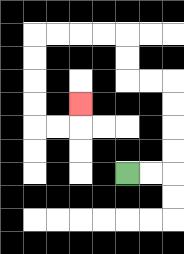{'start': '[5, 7]', 'end': '[3, 4]', 'path_directions': 'R,R,U,U,U,U,L,L,U,U,L,L,L,L,D,D,D,D,R,R,U', 'path_coordinates': '[[5, 7], [6, 7], [7, 7], [7, 6], [7, 5], [7, 4], [7, 3], [6, 3], [5, 3], [5, 2], [5, 1], [4, 1], [3, 1], [2, 1], [1, 1], [1, 2], [1, 3], [1, 4], [1, 5], [2, 5], [3, 5], [3, 4]]'}